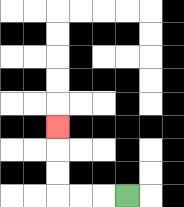{'start': '[5, 8]', 'end': '[2, 5]', 'path_directions': 'L,L,L,U,U,U', 'path_coordinates': '[[5, 8], [4, 8], [3, 8], [2, 8], [2, 7], [2, 6], [2, 5]]'}